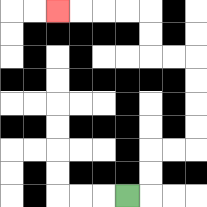{'start': '[5, 8]', 'end': '[2, 0]', 'path_directions': 'R,U,U,R,R,U,U,U,U,L,L,U,U,L,L,L,L', 'path_coordinates': '[[5, 8], [6, 8], [6, 7], [6, 6], [7, 6], [8, 6], [8, 5], [8, 4], [8, 3], [8, 2], [7, 2], [6, 2], [6, 1], [6, 0], [5, 0], [4, 0], [3, 0], [2, 0]]'}